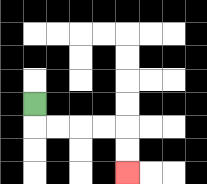{'start': '[1, 4]', 'end': '[5, 7]', 'path_directions': 'D,R,R,R,R,D,D', 'path_coordinates': '[[1, 4], [1, 5], [2, 5], [3, 5], [4, 5], [5, 5], [5, 6], [5, 7]]'}